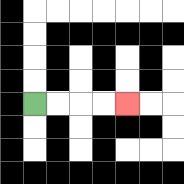{'start': '[1, 4]', 'end': '[5, 4]', 'path_directions': 'R,R,R,R', 'path_coordinates': '[[1, 4], [2, 4], [3, 4], [4, 4], [5, 4]]'}